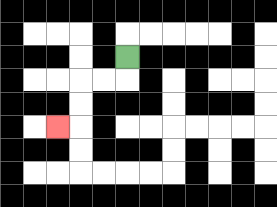{'start': '[5, 2]', 'end': '[2, 5]', 'path_directions': 'D,L,L,D,D,L', 'path_coordinates': '[[5, 2], [5, 3], [4, 3], [3, 3], [3, 4], [3, 5], [2, 5]]'}